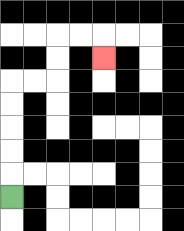{'start': '[0, 8]', 'end': '[4, 2]', 'path_directions': 'U,U,U,U,U,R,R,U,U,R,R,D', 'path_coordinates': '[[0, 8], [0, 7], [0, 6], [0, 5], [0, 4], [0, 3], [1, 3], [2, 3], [2, 2], [2, 1], [3, 1], [4, 1], [4, 2]]'}